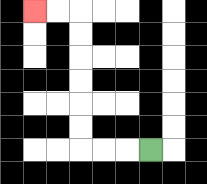{'start': '[6, 6]', 'end': '[1, 0]', 'path_directions': 'L,L,L,U,U,U,U,U,U,L,L', 'path_coordinates': '[[6, 6], [5, 6], [4, 6], [3, 6], [3, 5], [3, 4], [3, 3], [3, 2], [3, 1], [3, 0], [2, 0], [1, 0]]'}